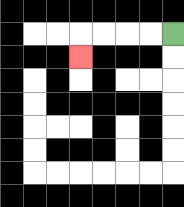{'start': '[7, 1]', 'end': '[3, 2]', 'path_directions': 'L,L,L,L,D', 'path_coordinates': '[[7, 1], [6, 1], [5, 1], [4, 1], [3, 1], [3, 2]]'}